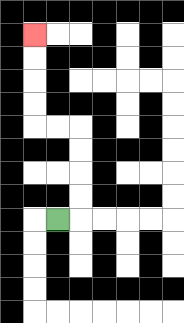{'start': '[2, 9]', 'end': '[1, 1]', 'path_directions': 'R,U,U,U,U,L,L,U,U,U,U', 'path_coordinates': '[[2, 9], [3, 9], [3, 8], [3, 7], [3, 6], [3, 5], [2, 5], [1, 5], [1, 4], [1, 3], [1, 2], [1, 1]]'}